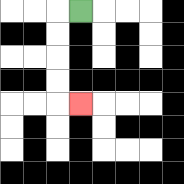{'start': '[3, 0]', 'end': '[3, 4]', 'path_directions': 'L,D,D,D,D,R', 'path_coordinates': '[[3, 0], [2, 0], [2, 1], [2, 2], [2, 3], [2, 4], [3, 4]]'}